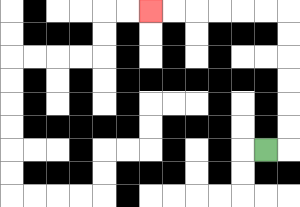{'start': '[11, 6]', 'end': '[6, 0]', 'path_directions': 'R,U,U,U,U,U,U,L,L,L,L,L,L', 'path_coordinates': '[[11, 6], [12, 6], [12, 5], [12, 4], [12, 3], [12, 2], [12, 1], [12, 0], [11, 0], [10, 0], [9, 0], [8, 0], [7, 0], [6, 0]]'}